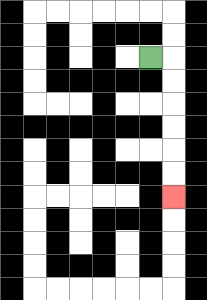{'start': '[6, 2]', 'end': '[7, 8]', 'path_directions': 'R,D,D,D,D,D,D', 'path_coordinates': '[[6, 2], [7, 2], [7, 3], [7, 4], [7, 5], [7, 6], [7, 7], [7, 8]]'}